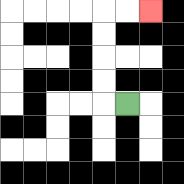{'start': '[5, 4]', 'end': '[6, 0]', 'path_directions': 'L,U,U,U,U,R,R', 'path_coordinates': '[[5, 4], [4, 4], [4, 3], [4, 2], [4, 1], [4, 0], [5, 0], [6, 0]]'}